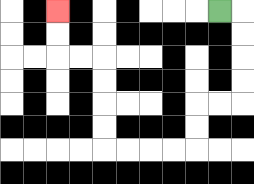{'start': '[9, 0]', 'end': '[2, 0]', 'path_directions': 'R,D,D,D,D,L,L,D,D,L,L,L,L,U,U,U,U,L,L,U,U', 'path_coordinates': '[[9, 0], [10, 0], [10, 1], [10, 2], [10, 3], [10, 4], [9, 4], [8, 4], [8, 5], [8, 6], [7, 6], [6, 6], [5, 6], [4, 6], [4, 5], [4, 4], [4, 3], [4, 2], [3, 2], [2, 2], [2, 1], [2, 0]]'}